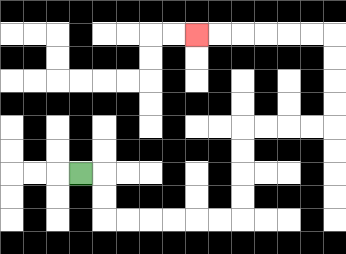{'start': '[3, 7]', 'end': '[8, 1]', 'path_directions': 'R,D,D,R,R,R,R,R,R,U,U,U,U,R,R,R,R,U,U,U,U,L,L,L,L,L,L', 'path_coordinates': '[[3, 7], [4, 7], [4, 8], [4, 9], [5, 9], [6, 9], [7, 9], [8, 9], [9, 9], [10, 9], [10, 8], [10, 7], [10, 6], [10, 5], [11, 5], [12, 5], [13, 5], [14, 5], [14, 4], [14, 3], [14, 2], [14, 1], [13, 1], [12, 1], [11, 1], [10, 1], [9, 1], [8, 1]]'}